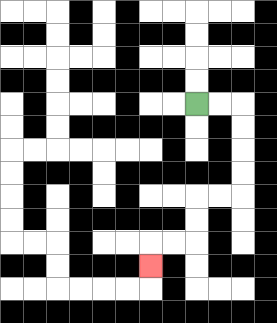{'start': '[8, 4]', 'end': '[6, 11]', 'path_directions': 'R,R,D,D,D,D,L,L,D,D,L,L,D', 'path_coordinates': '[[8, 4], [9, 4], [10, 4], [10, 5], [10, 6], [10, 7], [10, 8], [9, 8], [8, 8], [8, 9], [8, 10], [7, 10], [6, 10], [6, 11]]'}